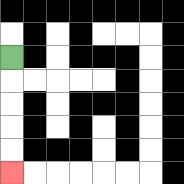{'start': '[0, 2]', 'end': '[0, 7]', 'path_directions': 'D,D,D,D,D', 'path_coordinates': '[[0, 2], [0, 3], [0, 4], [0, 5], [0, 6], [0, 7]]'}